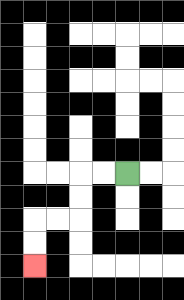{'start': '[5, 7]', 'end': '[1, 11]', 'path_directions': 'L,L,D,D,L,L,D,D', 'path_coordinates': '[[5, 7], [4, 7], [3, 7], [3, 8], [3, 9], [2, 9], [1, 9], [1, 10], [1, 11]]'}